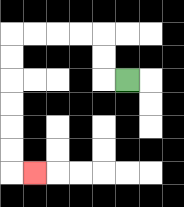{'start': '[5, 3]', 'end': '[1, 7]', 'path_directions': 'L,U,U,L,L,L,L,D,D,D,D,D,D,R', 'path_coordinates': '[[5, 3], [4, 3], [4, 2], [4, 1], [3, 1], [2, 1], [1, 1], [0, 1], [0, 2], [0, 3], [0, 4], [0, 5], [0, 6], [0, 7], [1, 7]]'}